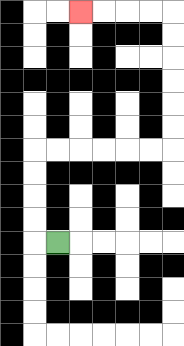{'start': '[2, 10]', 'end': '[3, 0]', 'path_directions': 'L,U,U,U,U,R,R,R,R,R,R,U,U,U,U,U,U,L,L,L,L', 'path_coordinates': '[[2, 10], [1, 10], [1, 9], [1, 8], [1, 7], [1, 6], [2, 6], [3, 6], [4, 6], [5, 6], [6, 6], [7, 6], [7, 5], [7, 4], [7, 3], [7, 2], [7, 1], [7, 0], [6, 0], [5, 0], [4, 0], [3, 0]]'}